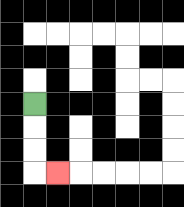{'start': '[1, 4]', 'end': '[2, 7]', 'path_directions': 'D,D,D,R', 'path_coordinates': '[[1, 4], [1, 5], [1, 6], [1, 7], [2, 7]]'}